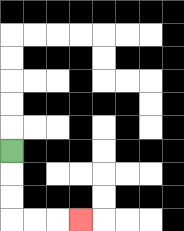{'start': '[0, 6]', 'end': '[3, 9]', 'path_directions': 'D,D,D,R,R,R', 'path_coordinates': '[[0, 6], [0, 7], [0, 8], [0, 9], [1, 9], [2, 9], [3, 9]]'}